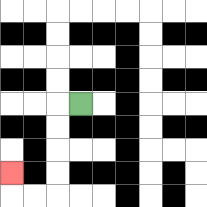{'start': '[3, 4]', 'end': '[0, 7]', 'path_directions': 'L,D,D,D,D,L,L,U', 'path_coordinates': '[[3, 4], [2, 4], [2, 5], [2, 6], [2, 7], [2, 8], [1, 8], [0, 8], [0, 7]]'}